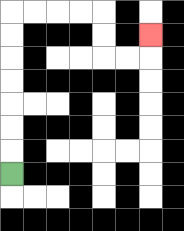{'start': '[0, 7]', 'end': '[6, 1]', 'path_directions': 'U,U,U,U,U,U,U,R,R,R,R,D,D,R,R,U', 'path_coordinates': '[[0, 7], [0, 6], [0, 5], [0, 4], [0, 3], [0, 2], [0, 1], [0, 0], [1, 0], [2, 0], [3, 0], [4, 0], [4, 1], [4, 2], [5, 2], [6, 2], [6, 1]]'}